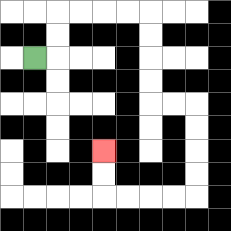{'start': '[1, 2]', 'end': '[4, 6]', 'path_directions': 'R,U,U,R,R,R,R,D,D,D,D,R,R,D,D,D,D,L,L,L,L,U,U', 'path_coordinates': '[[1, 2], [2, 2], [2, 1], [2, 0], [3, 0], [4, 0], [5, 0], [6, 0], [6, 1], [6, 2], [6, 3], [6, 4], [7, 4], [8, 4], [8, 5], [8, 6], [8, 7], [8, 8], [7, 8], [6, 8], [5, 8], [4, 8], [4, 7], [4, 6]]'}